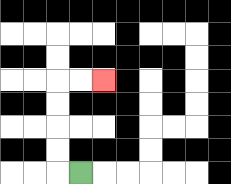{'start': '[3, 7]', 'end': '[4, 3]', 'path_directions': 'L,U,U,U,U,R,R', 'path_coordinates': '[[3, 7], [2, 7], [2, 6], [2, 5], [2, 4], [2, 3], [3, 3], [4, 3]]'}